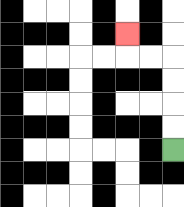{'start': '[7, 6]', 'end': '[5, 1]', 'path_directions': 'U,U,U,U,L,L,U', 'path_coordinates': '[[7, 6], [7, 5], [7, 4], [7, 3], [7, 2], [6, 2], [5, 2], [5, 1]]'}